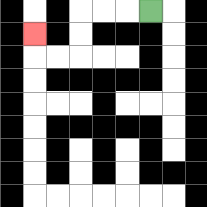{'start': '[6, 0]', 'end': '[1, 1]', 'path_directions': 'L,L,L,D,D,L,L,U', 'path_coordinates': '[[6, 0], [5, 0], [4, 0], [3, 0], [3, 1], [3, 2], [2, 2], [1, 2], [1, 1]]'}